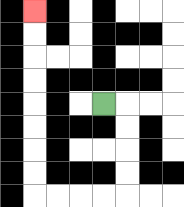{'start': '[4, 4]', 'end': '[1, 0]', 'path_directions': 'R,D,D,D,D,L,L,L,L,U,U,U,U,U,U,U,U', 'path_coordinates': '[[4, 4], [5, 4], [5, 5], [5, 6], [5, 7], [5, 8], [4, 8], [3, 8], [2, 8], [1, 8], [1, 7], [1, 6], [1, 5], [1, 4], [1, 3], [1, 2], [1, 1], [1, 0]]'}